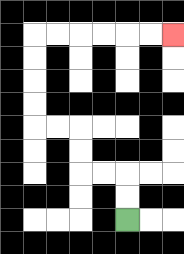{'start': '[5, 9]', 'end': '[7, 1]', 'path_directions': 'U,U,L,L,U,U,L,L,U,U,U,U,R,R,R,R,R,R', 'path_coordinates': '[[5, 9], [5, 8], [5, 7], [4, 7], [3, 7], [3, 6], [3, 5], [2, 5], [1, 5], [1, 4], [1, 3], [1, 2], [1, 1], [2, 1], [3, 1], [4, 1], [5, 1], [6, 1], [7, 1]]'}